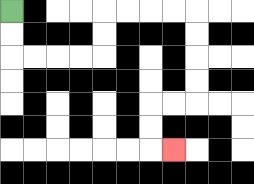{'start': '[0, 0]', 'end': '[7, 6]', 'path_directions': 'D,D,R,R,R,R,U,U,R,R,R,R,D,D,D,D,L,L,D,D,R', 'path_coordinates': '[[0, 0], [0, 1], [0, 2], [1, 2], [2, 2], [3, 2], [4, 2], [4, 1], [4, 0], [5, 0], [6, 0], [7, 0], [8, 0], [8, 1], [8, 2], [8, 3], [8, 4], [7, 4], [6, 4], [6, 5], [6, 6], [7, 6]]'}